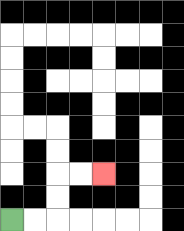{'start': '[0, 9]', 'end': '[4, 7]', 'path_directions': 'R,R,U,U,R,R', 'path_coordinates': '[[0, 9], [1, 9], [2, 9], [2, 8], [2, 7], [3, 7], [4, 7]]'}